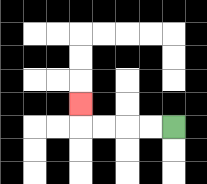{'start': '[7, 5]', 'end': '[3, 4]', 'path_directions': 'L,L,L,L,U', 'path_coordinates': '[[7, 5], [6, 5], [5, 5], [4, 5], [3, 5], [3, 4]]'}